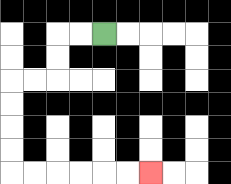{'start': '[4, 1]', 'end': '[6, 7]', 'path_directions': 'L,L,D,D,L,L,D,D,D,D,R,R,R,R,R,R', 'path_coordinates': '[[4, 1], [3, 1], [2, 1], [2, 2], [2, 3], [1, 3], [0, 3], [0, 4], [0, 5], [0, 6], [0, 7], [1, 7], [2, 7], [3, 7], [4, 7], [5, 7], [6, 7]]'}